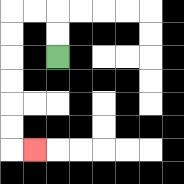{'start': '[2, 2]', 'end': '[1, 6]', 'path_directions': 'U,U,L,L,D,D,D,D,D,D,R', 'path_coordinates': '[[2, 2], [2, 1], [2, 0], [1, 0], [0, 0], [0, 1], [0, 2], [0, 3], [0, 4], [0, 5], [0, 6], [1, 6]]'}